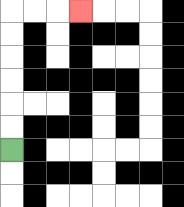{'start': '[0, 6]', 'end': '[3, 0]', 'path_directions': 'U,U,U,U,U,U,R,R,R', 'path_coordinates': '[[0, 6], [0, 5], [0, 4], [0, 3], [0, 2], [0, 1], [0, 0], [1, 0], [2, 0], [3, 0]]'}